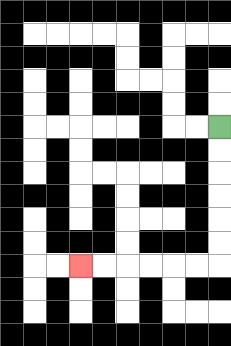{'start': '[9, 5]', 'end': '[3, 11]', 'path_directions': 'D,D,D,D,D,D,L,L,L,L,L,L', 'path_coordinates': '[[9, 5], [9, 6], [9, 7], [9, 8], [9, 9], [9, 10], [9, 11], [8, 11], [7, 11], [6, 11], [5, 11], [4, 11], [3, 11]]'}